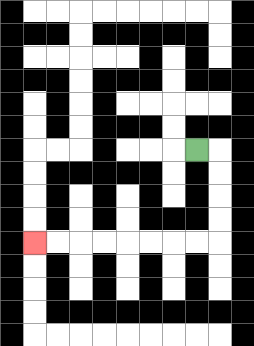{'start': '[8, 6]', 'end': '[1, 10]', 'path_directions': 'R,D,D,D,D,L,L,L,L,L,L,L,L', 'path_coordinates': '[[8, 6], [9, 6], [9, 7], [9, 8], [9, 9], [9, 10], [8, 10], [7, 10], [6, 10], [5, 10], [4, 10], [3, 10], [2, 10], [1, 10]]'}